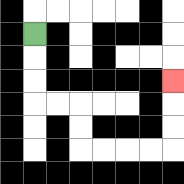{'start': '[1, 1]', 'end': '[7, 3]', 'path_directions': 'D,D,D,R,R,D,D,R,R,R,R,U,U,U', 'path_coordinates': '[[1, 1], [1, 2], [1, 3], [1, 4], [2, 4], [3, 4], [3, 5], [3, 6], [4, 6], [5, 6], [6, 6], [7, 6], [7, 5], [7, 4], [7, 3]]'}